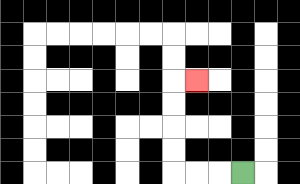{'start': '[10, 7]', 'end': '[8, 3]', 'path_directions': 'L,L,L,U,U,U,U,R', 'path_coordinates': '[[10, 7], [9, 7], [8, 7], [7, 7], [7, 6], [7, 5], [7, 4], [7, 3], [8, 3]]'}